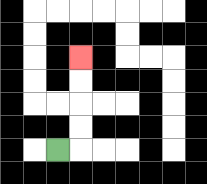{'start': '[2, 6]', 'end': '[3, 2]', 'path_directions': 'R,U,U,U,U', 'path_coordinates': '[[2, 6], [3, 6], [3, 5], [3, 4], [3, 3], [3, 2]]'}